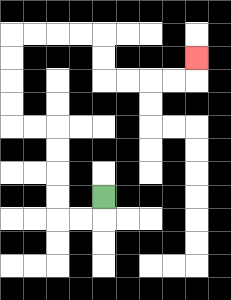{'start': '[4, 8]', 'end': '[8, 2]', 'path_directions': 'D,L,L,U,U,U,U,L,L,U,U,U,U,R,R,R,R,D,D,R,R,R,R,U', 'path_coordinates': '[[4, 8], [4, 9], [3, 9], [2, 9], [2, 8], [2, 7], [2, 6], [2, 5], [1, 5], [0, 5], [0, 4], [0, 3], [0, 2], [0, 1], [1, 1], [2, 1], [3, 1], [4, 1], [4, 2], [4, 3], [5, 3], [6, 3], [7, 3], [8, 3], [8, 2]]'}